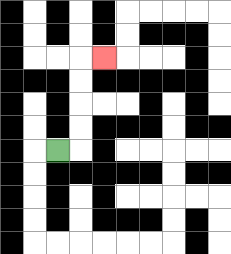{'start': '[2, 6]', 'end': '[4, 2]', 'path_directions': 'R,U,U,U,U,R', 'path_coordinates': '[[2, 6], [3, 6], [3, 5], [3, 4], [3, 3], [3, 2], [4, 2]]'}